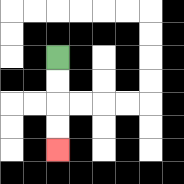{'start': '[2, 2]', 'end': '[2, 6]', 'path_directions': 'D,D,D,D', 'path_coordinates': '[[2, 2], [2, 3], [2, 4], [2, 5], [2, 6]]'}